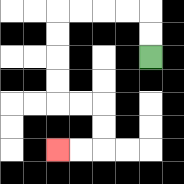{'start': '[6, 2]', 'end': '[2, 6]', 'path_directions': 'U,U,L,L,L,L,D,D,D,D,R,R,D,D,L,L', 'path_coordinates': '[[6, 2], [6, 1], [6, 0], [5, 0], [4, 0], [3, 0], [2, 0], [2, 1], [2, 2], [2, 3], [2, 4], [3, 4], [4, 4], [4, 5], [4, 6], [3, 6], [2, 6]]'}